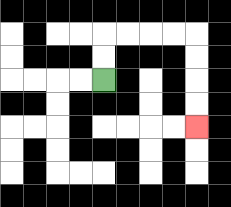{'start': '[4, 3]', 'end': '[8, 5]', 'path_directions': 'U,U,R,R,R,R,D,D,D,D', 'path_coordinates': '[[4, 3], [4, 2], [4, 1], [5, 1], [6, 1], [7, 1], [8, 1], [8, 2], [8, 3], [8, 4], [8, 5]]'}